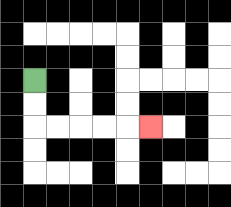{'start': '[1, 3]', 'end': '[6, 5]', 'path_directions': 'D,D,R,R,R,R,R', 'path_coordinates': '[[1, 3], [1, 4], [1, 5], [2, 5], [3, 5], [4, 5], [5, 5], [6, 5]]'}